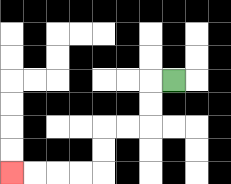{'start': '[7, 3]', 'end': '[0, 7]', 'path_directions': 'L,D,D,L,L,D,D,L,L,L,L', 'path_coordinates': '[[7, 3], [6, 3], [6, 4], [6, 5], [5, 5], [4, 5], [4, 6], [4, 7], [3, 7], [2, 7], [1, 7], [0, 7]]'}